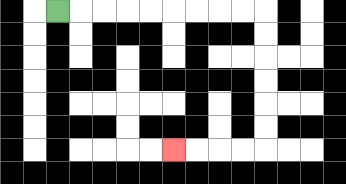{'start': '[2, 0]', 'end': '[7, 6]', 'path_directions': 'R,R,R,R,R,R,R,R,R,D,D,D,D,D,D,L,L,L,L', 'path_coordinates': '[[2, 0], [3, 0], [4, 0], [5, 0], [6, 0], [7, 0], [8, 0], [9, 0], [10, 0], [11, 0], [11, 1], [11, 2], [11, 3], [11, 4], [11, 5], [11, 6], [10, 6], [9, 6], [8, 6], [7, 6]]'}